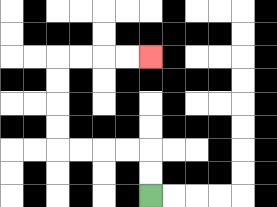{'start': '[6, 8]', 'end': '[6, 2]', 'path_directions': 'U,U,L,L,L,L,U,U,U,U,R,R,R,R', 'path_coordinates': '[[6, 8], [6, 7], [6, 6], [5, 6], [4, 6], [3, 6], [2, 6], [2, 5], [2, 4], [2, 3], [2, 2], [3, 2], [4, 2], [5, 2], [6, 2]]'}